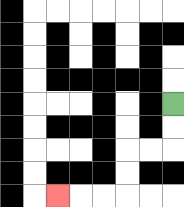{'start': '[7, 4]', 'end': '[2, 8]', 'path_directions': 'D,D,L,L,D,D,L,L,L', 'path_coordinates': '[[7, 4], [7, 5], [7, 6], [6, 6], [5, 6], [5, 7], [5, 8], [4, 8], [3, 8], [2, 8]]'}